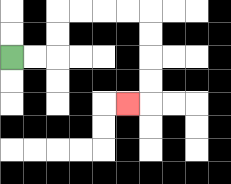{'start': '[0, 2]', 'end': '[5, 4]', 'path_directions': 'R,R,U,U,R,R,R,R,D,D,D,D,L', 'path_coordinates': '[[0, 2], [1, 2], [2, 2], [2, 1], [2, 0], [3, 0], [4, 0], [5, 0], [6, 0], [6, 1], [6, 2], [6, 3], [6, 4], [5, 4]]'}